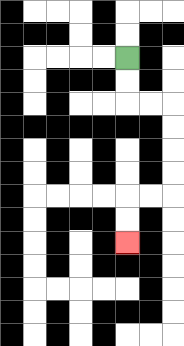{'start': '[5, 2]', 'end': '[5, 10]', 'path_directions': 'D,D,R,R,D,D,D,D,L,L,D,D', 'path_coordinates': '[[5, 2], [5, 3], [5, 4], [6, 4], [7, 4], [7, 5], [7, 6], [7, 7], [7, 8], [6, 8], [5, 8], [5, 9], [5, 10]]'}